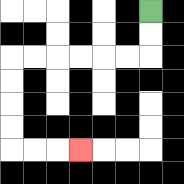{'start': '[6, 0]', 'end': '[3, 6]', 'path_directions': 'D,D,L,L,L,L,L,L,D,D,D,D,R,R,R', 'path_coordinates': '[[6, 0], [6, 1], [6, 2], [5, 2], [4, 2], [3, 2], [2, 2], [1, 2], [0, 2], [0, 3], [0, 4], [0, 5], [0, 6], [1, 6], [2, 6], [3, 6]]'}